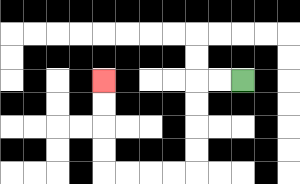{'start': '[10, 3]', 'end': '[4, 3]', 'path_directions': 'L,L,D,D,D,D,L,L,L,L,U,U,U,U', 'path_coordinates': '[[10, 3], [9, 3], [8, 3], [8, 4], [8, 5], [8, 6], [8, 7], [7, 7], [6, 7], [5, 7], [4, 7], [4, 6], [4, 5], [4, 4], [4, 3]]'}